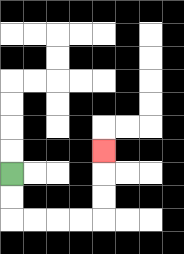{'start': '[0, 7]', 'end': '[4, 6]', 'path_directions': 'D,D,R,R,R,R,U,U,U', 'path_coordinates': '[[0, 7], [0, 8], [0, 9], [1, 9], [2, 9], [3, 9], [4, 9], [4, 8], [4, 7], [4, 6]]'}